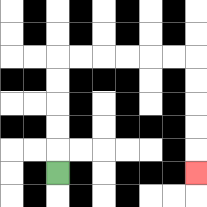{'start': '[2, 7]', 'end': '[8, 7]', 'path_directions': 'U,U,U,U,U,R,R,R,R,R,R,D,D,D,D,D', 'path_coordinates': '[[2, 7], [2, 6], [2, 5], [2, 4], [2, 3], [2, 2], [3, 2], [4, 2], [5, 2], [6, 2], [7, 2], [8, 2], [8, 3], [8, 4], [8, 5], [8, 6], [8, 7]]'}